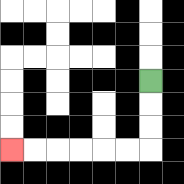{'start': '[6, 3]', 'end': '[0, 6]', 'path_directions': 'D,D,D,L,L,L,L,L,L', 'path_coordinates': '[[6, 3], [6, 4], [6, 5], [6, 6], [5, 6], [4, 6], [3, 6], [2, 6], [1, 6], [0, 6]]'}